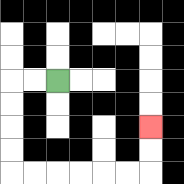{'start': '[2, 3]', 'end': '[6, 5]', 'path_directions': 'L,L,D,D,D,D,R,R,R,R,R,R,U,U', 'path_coordinates': '[[2, 3], [1, 3], [0, 3], [0, 4], [0, 5], [0, 6], [0, 7], [1, 7], [2, 7], [3, 7], [4, 7], [5, 7], [6, 7], [6, 6], [6, 5]]'}